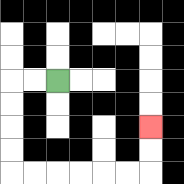{'start': '[2, 3]', 'end': '[6, 5]', 'path_directions': 'L,L,D,D,D,D,R,R,R,R,R,R,U,U', 'path_coordinates': '[[2, 3], [1, 3], [0, 3], [0, 4], [0, 5], [0, 6], [0, 7], [1, 7], [2, 7], [3, 7], [4, 7], [5, 7], [6, 7], [6, 6], [6, 5]]'}